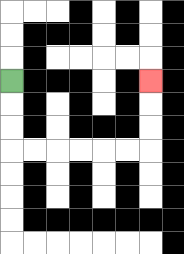{'start': '[0, 3]', 'end': '[6, 3]', 'path_directions': 'D,D,D,R,R,R,R,R,R,U,U,U', 'path_coordinates': '[[0, 3], [0, 4], [0, 5], [0, 6], [1, 6], [2, 6], [3, 6], [4, 6], [5, 6], [6, 6], [6, 5], [6, 4], [6, 3]]'}